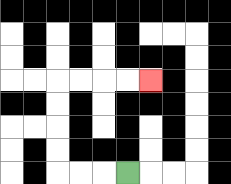{'start': '[5, 7]', 'end': '[6, 3]', 'path_directions': 'L,L,L,U,U,U,U,R,R,R,R', 'path_coordinates': '[[5, 7], [4, 7], [3, 7], [2, 7], [2, 6], [2, 5], [2, 4], [2, 3], [3, 3], [4, 3], [5, 3], [6, 3]]'}